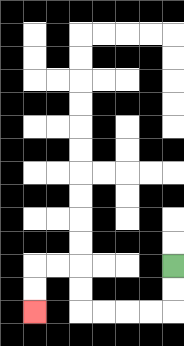{'start': '[7, 11]', 'end': '[1, 13]', 'path_directions': 'D,D,L,L,L,L,U,U,L,L,D,D', 'path_coordinates': '[[7, 11], [7, 12], [7, 13], [6, 13], [5, 13], [4, 13], [3, 13], [3, 12], [3, 11], [2, 11], [1, 11], [1, 12], [1, 13]]'}